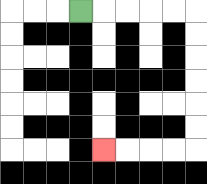{'start': '[3, 0]', 'end': '[4, 6]', 'path_directions': 'R,R,R,R,R,D,D,D,D,D,D,L,L,L,L', 'path_coordinates': '[[3, 0], [4, 0], [5, 0], [6, 0], [7, 0], [8, 0], [8, 1], [8, 2], [8, 3], [8, 4], [8, 5], [8, 6], [7, 6], [6, 6], [5, 6], [4, 6]]'}